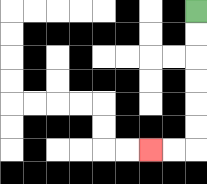{'start': '[8, 0]', 'end': '[6, 6]', 'path_directions': 'D,D,D,D,D,D,L,L', 'path_coordinates': '[[8, 0], [8, 1], [8, 2], [8, 3], [8, 4], [8, 5], [8, 6], [7, 6], [6, 6]]'}